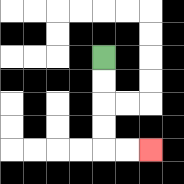{'start': '[4, 2]', 'end': '[6, 6]', 'path_directions': 'D,D,D,D,R,R', 'path_coordinates': '[[4, 2], [4, 3], [4, 4], [4, 5], [4, 6], [5, 6], [6, 6]]'}